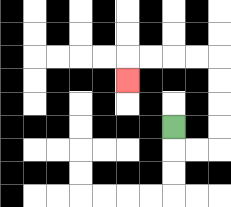{'start': '[7, 5]', 'end': '[5, 3]', 'path_directions': 'D,R,R,U,U,U,U,L,L,L,L,D', 'path_coordinates': '[[7, 5], [7, 6], [8, 6], [9, 6], [9, 5], [9, 4], [9, 3], [9, 2], [8, 2], [7, 2], [6, 2], [5, 2], [5, 3]]'}